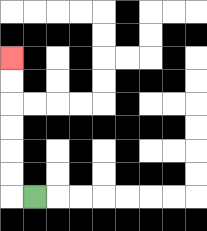{'start': '[1, 8]', 'end': '[0, 2]', 'path_directions': 'L,U,U,U,U,U,U', 'path_coordinates': '[[1, 8], [0, 8], [0, 7], [0, 6], [0, 5], [0, 4], [0, 3], [0, 2]]'}